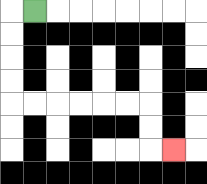{'start': '[1, 0]', 'end': '[7, 6]', 'path_directions': 'L,D,D,D,D,R,R,R,R,R,R,D,D,R', 'path_coordinates': '[[1, 0], [0, 0], [0, 1], [0, 2], [0, 3], [0, 4], [1, 4], [2, 4], [3, 4], [4, 4], [5, 4], [6, 4], [6, 5], [6, 6], [7, 6]]'}